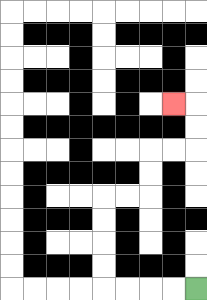{'start': '[8, 12]', 'end': '[7, 4]', 'path_directions': 'L,L,L,L,U,U,U,U,R,R,U,U,R,R,U,U,L', 'path_coordinates': '[[8, 12], [7, 12], [6, 12], [5, 12], [4, 12], [4, 11], [4, 10], [4, 9], [4, 8], [5, 8], [6, 8], [6, 7], [6, 6], [7, 6], [8, 6], [8, 5], [8, 4], [7, 4]]'}